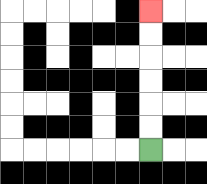{'start': '[6, 6]', 'end': '[6, 0]', 'path_directions': 'U,U,U,U,U,U', 'path_coordinates': '[[6, 6], [6, 5], [6, 4], [6, 3], [6, 2], [6, 1], [6, 0]]'}